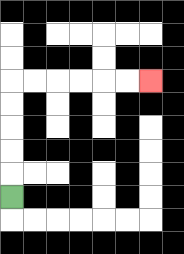{'start': '[0, 8]', 'end': '[6, 3]', 'path_directions': 'U,U,U,U,U,R,R,R,R,R,R', 'path_coordinates': '[[0, 8], [0, 7], [0, 6], [0, 5], [0, 4], [0, 3], [1, 3], [2, 3], [3, 3], [4, 3], [5, 3], [6, 3]]'}